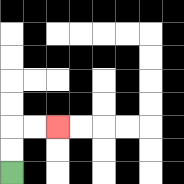{'start': '[0, 7]', 'end': '[2, 5]', 'path_directions': 'U,U,R,R', 'path_coordinates': '[[0, 7], [0, 6], [0, 5], [1, 5], [2, 5]]'}